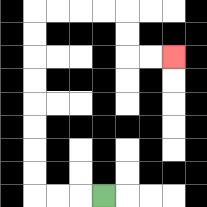{'start': '[4, 8]', 'end': '[7, 2]', 'path_directions': 'L,L,L,U,U,U,U,U,U,U,U,R,R,R,R,D,D,R,R', 'path_coordinates': '[[4, 8], [3, 8], [2, 8], [1, 8], [1, 7], [1, 6], [1, 5], [1, 4], [1, 3], [1, 2], [1, 1], [1, 0], [2, 0], [3, 0], [4, 0], [5, 0], [5, 1], [5, 2], [6, 2], [7, 2]]'}